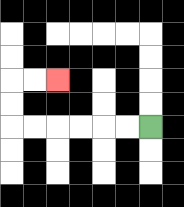{'start': '[6, 5]', 'end': '[2, 3]', 'path_directions': 'L,L,L,L,L,L,U,U,R,R', 'path_coordinates': '[[6, 5], [5, 5], [4, 5], [3, 5], [2, 5], [1, 5], [0, 5], [0, 4], [0, 3], [1, 3], [2, 3]]'}